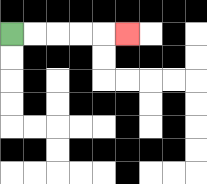{'start': '[0, 1]', 'end': '[5, 1]', 'path_directions': 'R,R,R,R,R', 'path_coordinates': '[[0, 1], [1, 1], [2, 1], [3, 1], [4, 1], [5, 1]]'}